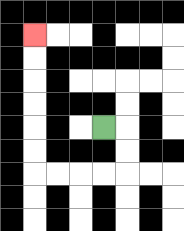{'start': '[4, 5]', 'end': '[1, 1]', 'path_directions': 'R,D,D,L,L,L,L,U,U,U,U,U,U', 'path_coordinates': '[[4, 5], [5, 5], [5, 6], [5, 7], [4, 7], [3, 7], [2, 7], [1, 7], [1, 6], [1, 5], [1, 4], [1, 3], [1, 2], [1, 1]]'}